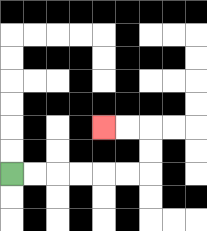{'start': '[0, 7]', 'end': '[4, 5]', 'path_directions': 'R,R,R,R,R,R,U,U,L,L', 'path_coordinates': '[[0, 7], [1, 7], [2, 7], [3, 7], [4, 7], [5, 7], [6, 7], [6, 6], [6, 5], [5, 5], [4, 5]]'}